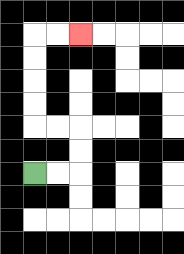{'start': '[1, 7]', 'end': '[3, 1]', 'path_directions': 'R,R,U,U,L,L,U,U,U,U,R,R', 'path_coordinates': '[[1, 7], [2, 7], [3, 7], [3, 6], [3, 5], [2, 5], [1, 5], [1, 4], [1, 3], [1, 2], [1, 1], [2, 1], [3, 1]]'}